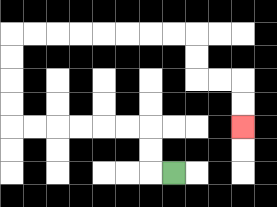{'start': '[7, 7]', 'end': '[10, 5]', 'path_directions': 'L,U,U,L,L,L,L,L,L,U,U,U,U,R,R,R,R,R,R,R,R,D,D,R,R,D,D', 'path_coordinates': '[[7, 7], [6, 7], [6, 6], [6, 5], [5, 5], [4, 5], [3, 5], [2, 5], [1, 5], [0, 5], [0, 4], [0, 3], [0, 2], [0, 1], [1, 1], [2, 1], [3, 1], [4, 1], [5, 1], [6, 1], [7, 1], [8, 1], [8, 2], [8, 3], [9, 3], [10, 3], [10, 4], [10, 5]]'}